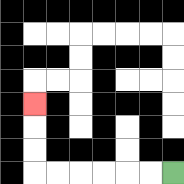{'start': '[7, 7]', 'end': '[1, 4]', 'path_directions': 'L,L,L,L,L,L,U,U,U', 'path_coordinates': '[[7, 7], [6, 7], [5, 7], [4, 7], [3, 7], [2, 7], [1, 7], [1, 6], [1, 5], [1, 4]]'}